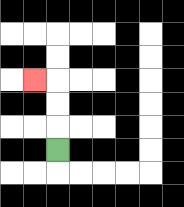{'start': '[2, 6]', 'end': '[1, 3]', 'path_directions': 'U,U,U,L', 'path_coordinates': '[[2, 6], [2, 5], [2, 4], [2, 3], [1, 3]]'}